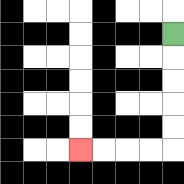{'start': '[7, 1]', 'end': '[3, 6]', 'path_directions': 'D,D,D,D,D,L,L,L,L', 'path_coordinates': '[[7, 1], [7, 2], [7, 3], [7, 4], [7, 5], [7, 6], [6, 6], [5, 6], [4, 6], [3, 6]]'}